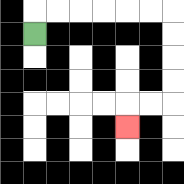{'start': '[1, 1]', 'end': '[5, 5]', 'path_directions': 'U,R,R,R,R,R,R,D,D,D,D,L,L,D', 'path_coordinates': '[[1, 1], [1, 0], [2, 0], [3, 0], [4, 0], [5, 0], [6, 0], [7, 0], [7, 1], [7, 2], [7, 3], [7, 4], [6, 4], [5, 4], [5, 5]]'}